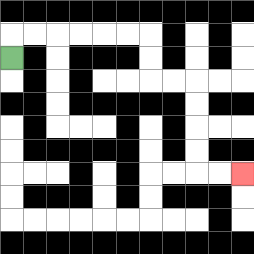{'start': '[0, 2]', 'end': '[10, 7]', 'path_directions': 'U,R,R,R,R,R,R,D,D,R,R,D,D,D,D,R,R', 'path_coordinates': '[[0, 2], [0, 1], [1, 1], [2, 1], [3, 1], [4, 1], [5, 1], [6, 1], [6, 2], [6, 3], [7, 3], [8, 3], [8, 4], [8, 5], [8, 6], [8, 7], [9, 7], [10, 7]]'}